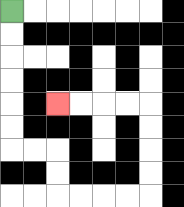{'start': '[0, 0]', 'end': '[2, 4]', 'path_directions': 'D,D,D,D,D,D,R,R,D,D,R,R,R,R,U,U,U,U,L,L,L,L', 'path_coordinates': '[[0, 0], [0, 1], [0, 2], [0, 3], [0, 4], [0, 5], [0, 6], [1, 6], [2, 6], [2, 7], [2, 8], [3, 8], [4, 8], [5, 8], [6, 8], [6, 7], [6, 6], [6, 5], [6, 4], [5, 4], [4, 4], [3, 4], [2, 4]]'}